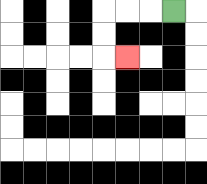{'start': '[7, 0]', 'end': '[5, 2]', 'path_directions': 'L,L,L,D,D,R', 'path_coordinates': '[[7, 0], [6, 0], [5, 0], [4, 0], [4, 1], [4, 2], [5, 2]]'}